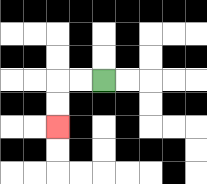{'start': '[4, 3]', 'end': '[2, 5]', 'path_directions': 'L,L,D,D', 'path_coordinates': '[[4, 3], [3, 3], [2, 3], [2, 4], [2, 5]]'}